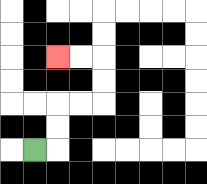{'start': '[1, 6]', 'end': '[2, 2]', 'path_directions': 'R,U,U,R,R,U,U,L,L', 'path_coordinates': '[[1, 6], [2, 6], [2, 5], [2, 4], [3, 4], [4, 4], [4, 3], [4, 2], [3, 2], [2, 2]]'}